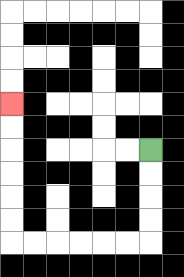{'start': '[6, 6]', 'end': '[0, 4]', 'path_directions': 'D,D,D,D,L,L,L,L,L,L,U,U,U,U,U,U', 'path_coordinates': '[[6, 6], [6, 7], [6, 8], [6, 9], [6, 10], [5, 10], [4, 10], [3, 10], [2, 10], [1, 10], [0, 10], [0, 9], [0, 8], [0, 7], [0, 6], [0, 5], [0, 4]]'}